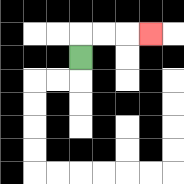{'start': '[3, 2]', 'end': '[6, 1]', 'path_directions': 'U,R,R,R', 'path_coordinates': '[[3, 2], [3, 1], [4, 1], [5, 1], [6, 1]]'}